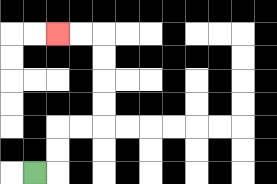{'start': '[1, 7]', 'end': '[2, 1]', 'path_directions': 'R,U,U,R,R,U,U,U,U,L,L', 'path_coordinates': '[[1, 7], [2, 7], [2, 6], [2, 5], [3, 5], [4, 5], [4, 4], [4, 3], [4, 2], [4, 1], [3, 1], [2, 1]]'}